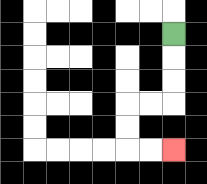{'start': '[7, 1]', 'end': '[7, 6]', 'path_directions': 'D,D,D,L,L,D,D,R,R', 'path_coordinates': '[[7, 1], [7, 2], [7, 3], [7, 4], [6, 4], [5, 4], [5, 5], [5, 6], [6, 6], [7, 6]]'}